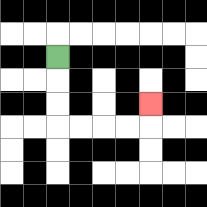{'start': '[2, 2]', 'end': '[6, 4]', 'path_directions': 'D,D,D,R,R,R,R,U', 'path_coordinates': '[[2, 2], [2, 3], [2, 4], [2, 5], [3, 5], [4, 5], [5, 5], [6, 5], [6, 4]]'}